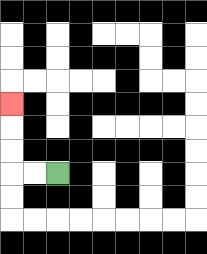{'start': '[2, 7]', 'end': '[0, 4]', 'path_directions': 'L,L,U,U,U', 'path_coordinates': '[[2, 7], [1, 7], [0, 7], [0, 6], [0, 5], [0, 4]]'}